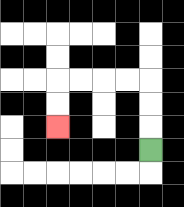{'start': '[6, 6]', 'end': '[2, 5]', 'path_directions': 'U,U,U,L,L,L,L,D,D', 'path_coordinates': '[[6, 6], [6, 5], [6, 4], [6, 3], [5, 3], [4, 3], [3, 3], [2, 3], [2, 4], [2, 5]]'}